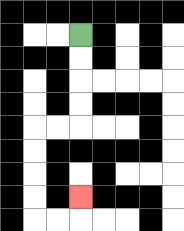{'start': '[3, 1]', 'end': '[3, 8]', 'path_directions': 'D,D,D,D,L,L,D,D,D,D,R,R,U', 'path_coordinates': '[[3, 1], [3, 2], [3, 3], [3, 4], [3, 5], [2, 5], [1, 5], [1, 6], [1, 7], [1, 8], [1, 9], [2, 9], [3, 9], [3, 8]]'}